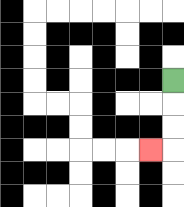{'start': '[7, 3]', 'end': '[6, 6]', 'path_directions': 'D,D,D,L', 'path_coordinates': '[[7, 3], [7, 4], [7, 5], [7, 6], [6, 6]]'}